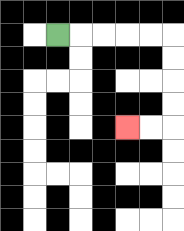{'start': '[2, 1]', 'end': '[5, 5]', 'path_directions': 'R,R,R,R,R,D,D,D,D,L,L', 'path_coordinates': '[[2, 1], [3, 1], [4, 1], [5, 1], [6, 1], [7, 1], [7, 2], [7, 3], [7, 4], [7, 5], [6, 5], [5, 5]]'}